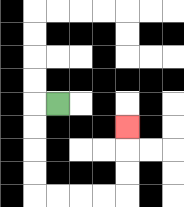{'start': '[2, 4]', 'end': '[5, 5]', 'path_directions': 'L,D,D,D,D,R,R,R,R,U,U,U', 'path_coordinates': '[[2, 4], [1, 4], [1, 5], [1, 6], [1, 7], [1, 8], [2, 8], [3, 8], [4, 8], [5, 8], [5, 7], [5, 6], [5, 5]]'}